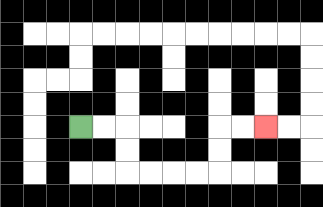{'start': '[3, 5]', 'end': '[11, 5]', 'path_directions': 'R,R,D,D,R,R,R,R,U,U,R,R', 'path_coordinates': '[[3, 5], [4, 5], [5, 5], [5, 6], [5, 7], [6, 7], [7, 7], [8, 7], [9, 7], [9, 6], [9, 5], [10, 5], [11, 5]]'}